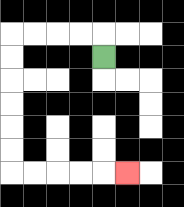{'start': '[4, 2]', 'end': '[5, 7]', 'path_directions': 'U,L,L,L,L,D,D,D,D,D,D,R,R,R,R,R', 'path_coordinates': '[[4, 2], [4, 1], [3, 1], [2, 1], [1, 1], [0, 1], [0, 2], [0, 3], [0, 4], [0, 5], [0, 6], [0, 7], [1, 7], [2, 7], [3, 7], [4, 7], [5, 7]]'}